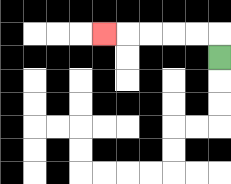{'start': '[9, 2]', 'end': '[4, 1]', 'path_directions': 'U,L,L,L,L,L', 'path_coordinates': '[[9, 2], [9, 1], [8, 1], [7, 1], [6, 1], [5, 1], [4, 1]]'}